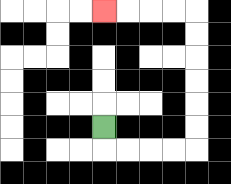{'start': '[4, 5]', 'end': '[4, 0]', 'path_directions': 'D,R,R,R,R,U,U,U,U,U,U,L,L,L,L', 'path_coordinates': '[[4, 5], [4, 6], [5, 6], [6, 6], [7, 6], [8, 6], [8, 5], [8, 4], [8, 3], [8, 2], [8, 1], [8, 0], [7, 0], [6, 0], [5, 0], [4, 0]]'}